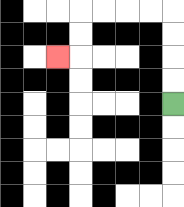{'start': '[7, 4]', 'end': '[2, 2]', 'path_directions': 'U,U,U,U,L,L,L,L,D,D,L', 'path_coordinates': '[[7, 4], [7, 3], [7, 2], [7, 1], [7, 0], [6, 0], [5, 0], [4, 0], [3, 0], [3, 1], [3, 2], [2, 2]]'}